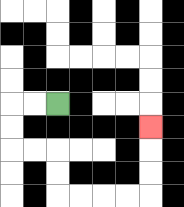{'start': '[2, 4]', 'end': '[6, 5]', 'path_directions': 'L,L,D,D,R,R,D,D,R,R,R,R,U,U,U', 'path_coordinates': '[[2, 4], [1, 4], [0, 4], [0, 5], [0, 6], [1, 6], [2, 6], [2, 7], [2, 8], [3, 8], [4, 8], [5, 8], [6, 8], [6, 7], [6, 6], [6, 5]]'}